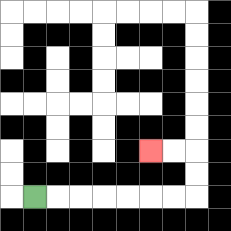{'start': '[1, 8]', 'end': '[6, 6]', 'path_directions': 'R,R,R,R,R,R,R,U,U,L,L', 'path_coordinates': '[[1, 8], [2, 8], [3, 8], [4, 8], [5, 8], [6, 8], [7, 8], [8, 8], [8, 7], [8, 6], [7, 6], [6, 6]]'}